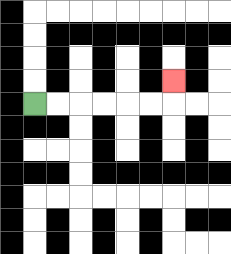{'start': '[1, 4]', 'end': '[7, 3]', 'path_directions': 'R,R,R,R,R,R,U', 'path_coordinates': '[[1, 4], [2, 4], [3, 4], [4, 4], [5, 4], [6, 4], [7, 4], [7, 3]]'}